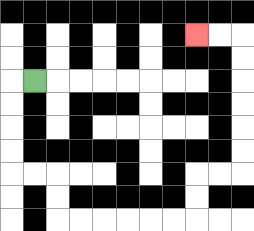{'start': '[1, 3]', 'end': '[8, 1]', 'path_directions': 'L,D,D,D,D,R,R,D,D,R,R,R,R,R,R,U,U,R,R,U,U,U,U,U,U,L,L', 'path_coordinates': '[[1, 3], [0, 3], [0, 4], [0, 5], [0, 6], [0, 7], [1, 7], [2, 7], [2, 8], [2, 9], [3, 9], [4, 9], [5, 9], [6, 9], [7, 9], [8, 9], [8, 8], [8, 7], [9, 7], [10, 7], [10, 6], [10, 5], [10, 4], [10, 3], [10, 2], [10, 1], [9, 1], [8, 1]]'}